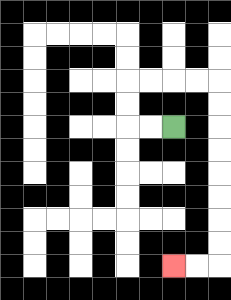{'start': '[7, 5]', 'end': '[7, 11]', 'path_directions': 'L,L,U,U,R,R,R,R,D,D,D,D,D,D,D,D,L,L', 'path_coordinates': '[[7, 5], [6, 5], [5, 5], [5, 4], [5, 3], [6, 3], [7, 3], [8, 3], [9, 3], [9, 4], [9, 5], [9, 6], [9, 7], [9, 8], [9, 9], [9, 10], [9, 11], [8, 11], [7, 11]]'}